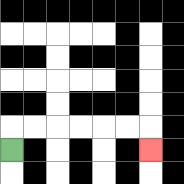{'start': '[0, 6]', 'end': '[6, 6]', 'path_directions': 'U,R,R,R,R,R,R,D', 'path_coordinates': '[[0, 6], [0, 5], [1, 5], [2, 5], [3, 5], [4, 5], [5, 5], [6, 5], [6, 6]]'}